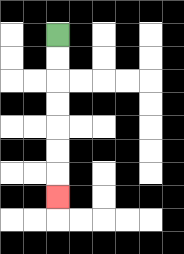{'start': '[2, 1]', 'end': '[2, 8]', 'path_directions': 'D,D,D,D,D,D,D', 'path_coordinates': '[[2, 1], [2, 2], [2, 3], [2, 4], [2, 5], [2, 6], [2, 7], [2, 8]]'}